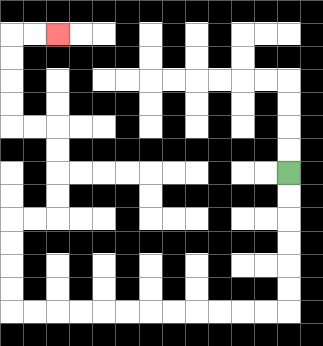{'start': '[12, 7]', 'end': '[2, 1]', 'path_directions': 'D,D,D,D,D,D,L,L,L,L,L,L,L,L,L,L,L,L,U,U,U,U,R,R,U,U,U,U,L,L,U,U,U,U,R,R', 'path_coordinates': '[[12, 7], [12, 8], [12, 9], [12, 10], [12, 11], [12, 12], [12, 13], [11, 13], [10, 13], [9, 13], [8, 13], [7, 13], [6, 13], [5, 13], [4, 13], [3, 13], [2, 13], [1, 13], [0, 13], [0, 12], [0, 11], [0, 10], [0, 9], [1, 9], [2, 9], [2, 8], [2, 7], [2, 6], [2, 5], [1, 5], [0, 5], [0, 4], [0, 3], [0, 2], [0, 1], [1, 1], [2, 1]]'}